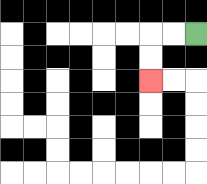{'start': '[8, 1]', 'end': '[6, 3]', 'path_directions': 'L,L,D,D', 'path_coordinates': '[[8, 1], [7, 1], [6, 1], [6, 2], [6, 3]]'}